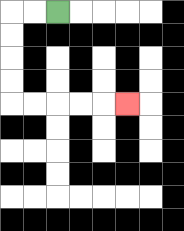{'start': '[2, 0]', 'end': '[5, 4]', 'path_directions': 'L,L,D,D,D,D,R,R,R,R,R', 'path_coordinates': '[[2, 0], [1, 0], [0, 0], [0, 1], [0, 2], [0, 3], [0, 4], [1, 4], [2, 4], [3, 4], [4, 4], [5, 4]]'}